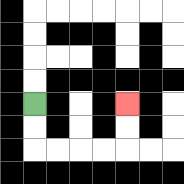{'start': '[1, 4]', 'end': '[5, 4]', 'path_directions': 'D,D,R,R,R,R,U,U', 'path_coordinates': '[[1, 4], [1, 5], [1, 6], [2, 6], [3, 6], [4, 6], [5, 6], [5, 5], [5, 4]]'}